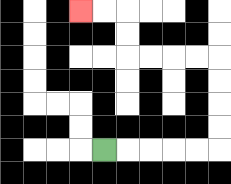{'start': '[4, 6]', 'end': '[3, 0]', 'path_directions': 'R,R,R,R,R,U,U,U,U,L,L,L,L,U,U,L,L', 'path_coordinates': '[[4, 6], [5, 6], [6, 6], [7, 6], [8, 6], [9, 6], [9, 5], [9, 4], [9, 3], [9, 2], [8, 2], [7, 2], [6, 2], [5, 2], [5, 1], [5, 0], [4, 0], [3, 0]]'}